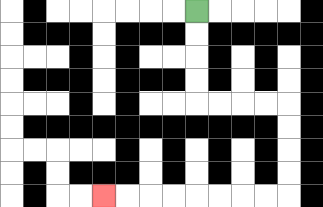{'start': '[8, 0]', 'end': '[4, 8]', 'path_directions': 'D,D,D,D,R,R,R,R,D,D,D,D,L,L,L,L,L,L,L,L', 'path_coordinates': '[[8, 0], [8, 1], [8, 2], [8, 3], [8, 4], [9, 4], [10, 4], [11, 4], [12, 4], [12, 5], [12, 6], [12, 7], [12, 8], [11, 8], [10, 8], [9, 8], [8, 8], [7, 8], [6, 8], [5, 8], [4, 8]]'}